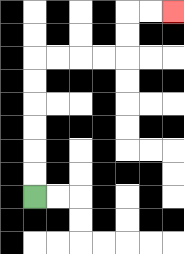{'start': '[1, 8]', 'end': '[7, 0]', 'path_directions': 'U,U,U,U,U,U,R,R,R,R,U,U,R,R', 'path_coordinates': '[[1, 8], [1, 7], [1, 6], [1, 5], [1, 4], [1, 3], [1, 2], [2, 2], [3, 2], [4, 2], [5, 2], [5, 1], [5, 0], [6, 0], [7, 0]]'}